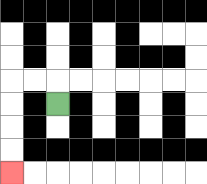{'start': '[2, 4]', 'end': '[0, 7]', 'path_directions': 'U,L,L,D,D,D,D', 'path_coordinates': '[[2, 4], [2, 3], [1, 3], [0, 3], [0, 4], [0, 5], [0, 6], [0, 7]]'}